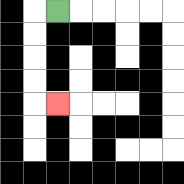{'start': '[2, 0]', 'end': '[2, 4]', 'path_directions': 'L,D,D,D,D,R', 'path_coordinates': '[[2, 0], [1, 0], [1, 1], [1, 2], [1, 3], [1, 4], [2, 4]]'}